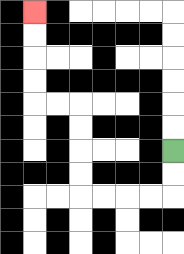{'start': '[7, 6]', 'end': '[1, 0]', 'path_directions': 'D,D,L,L,L,L,U,U,U,U,L,L,U,U,U,U', 'path_coordinates': '[[7, 6], [7, 7], [7, 8], [6, 8], [5, 8], [4, 8], [3, 8], [3, 7], [3, 6], [3, 5], [3, 4], [2, 4], [1, 4], [1, 3], [1, 2], [1, 1], [1, 0]]'}